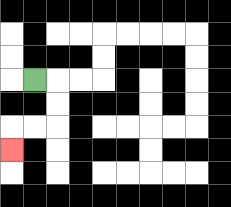{'start': '[1, 3]', 'end': '[0, 6]', 'path_directions': 'R,D,D,L,L,D', 'path_coordinates': '[[1, 3], [2, 3], [2, 4], [2, 5], [1, 5], [0, 5], [0, 6]]'}